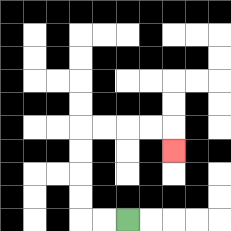{'start': '[5, 9]', 'end': '[7, 6]', 'path_directions': 'L,L,U,U,U,U,R,R,R,R,D', 'path_coordinates': '[[5, 9], [4, 9], [3, 9], [3, 8], [3, 7], [3, 6], [3, 5], [4, 5], [5, 5], [6, 5], [7, 5], [7, 6]]'}